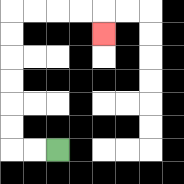{'start': '[2, 6]', 'end': '[4, 1]', 'path_directions': 'L,L,U,U,U,U,U,U,R,R,R,R,D', 'path_coordinates': '[[2, 6], [1, 6], [0, 6], [0, 5], [0, 4], [0, 3], [0, 2], [0, 1], [0, 0], [1, 0], [2, 0], [3, 0], [4, 0], [4, 1]]'}